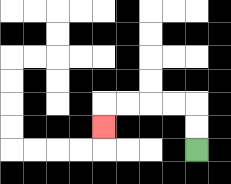{'start': '[8, 6]', 'end': '[4, 5]', 'path_directions': 'U,U,L,L,L,L,D', 'path_coordinates': '[[8, 6], [8, 5], [8, 4], [7, 4], [6, 4], [5, 4], [4, 4], [4, 5]]'}